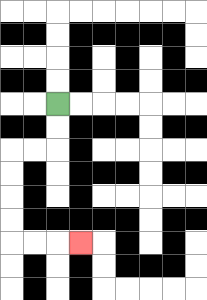{'start': '[2, 4]', 'end': '[3, 10]', 'path_directions': 'D,D,L,L,D,D,D,D,R,R,R', 'path_coordinates': '[[2, 4], [2, 5], [2, 6], [1, 6], [0, 6], [0, 7], [0, 8], [0, 9], [0, 10], [1, 10], [2, 10], [3, 10]]'}